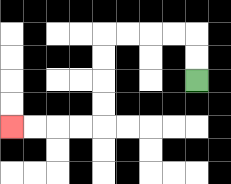{'start': '[8, 3]', 'end': '[0, 5]', 'path_directions': 'U,U,L,L,L,L,D,D,D,D,L,L,L,L', 'path_coordinates': '[[8, 3], [8, 2], [8, 1], [7, 1], [6, 1], [5, 1], [4, 1], [4, 2], [4, 3], [4, 4], [4, 5], [3, 5], [2, 5], [1, 5], [0, 5]]'}